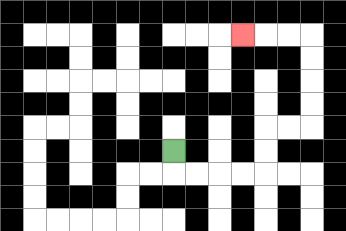{'start': '[7, 6]', 'end': '[10, 1]', 'path_directions': 'D,R,R,R,R,U,U,R,R,U,U,U,U,L,L,L', 'path_coordinates': '[[7, 6], [7, 7], [8, 7], [9, 7], [10, 7], [11, 7], [11, 6], [11, 5], [12, 5], [13, 5], [13, 4], [13, 3], [13, 2], [13, 1], [12, 1], [11, 1], [10, 1]]'}